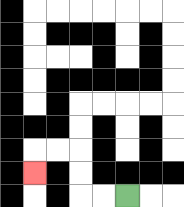{'start': '[5, 8]', 'end': '[1, 7]', 'path_directions': 'L,L,U,U,L,L,D', 'path_coordinates': '[[5, 8], [4, 8], [3, 8], [3, 7], [3, 6], [2, 6], [1, 6], [1, 7]]'}